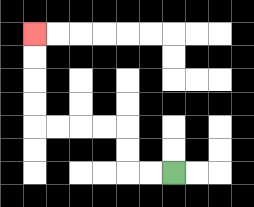{'start': '[7, 7]', 'end': '[1, 1]', 'path_directions': 'L,L,U,U,L,L,L,L,U,U,U,U', 'path_coordinates': '[[7, 7], [6, 7], [5, 7], [5, 6], [5, 5], [4, 5], [3, 5], [2, 5], [1, 5], [1, 4], [1, 3], [1, 2], [1, 1]]'}